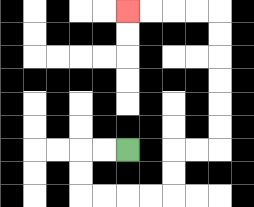{'start': '[5, 6]', 'end': '[5, 0]', 'path_directions': 'L,L,D,D,R,R,R,R,U,U,R,R,U,U,U,U,U,U,L,L,L,L', 'path_coordinates': '[[5, 6], [4, 6], [3, 6], [3, 7], [3, 8], [4, 8], [5, 8], [6, 8], [7, 8], [7, 7], [7, 6], [8, 6], [9, 6], [9, 5], [9, 4], [9, 3], [9, 2], [9, 1], [9, 0], [8, 0], [7, 0], [6, 0], [5, 0]]'}